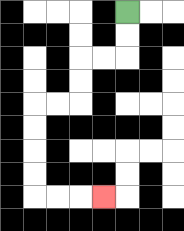{'start': '[5, 0]', 'end': '[4, 8]', 'path_directions': 'D,D,L,L,D,D,L,L,D,D,D,D,R,R,R', 'path_coordinates': '[[5, 0], [5, 1], [5, 2], [4, 2], [3, 2], [3, 3], [3, 4], [2, 4], [1, 4], [1, 5], [1, 6], [1, 7], [1, 8], [2, 8], [3, 8], [4, 8]]'}